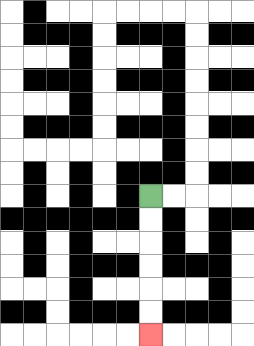{'start': '[6, 8]', 'end': '[6, 14]', 'path_directions': 'D,D,D,D,D,D', 'path_coordinates': '[[6, 8], [6, 9], [6, 10], [6, 11], [6, 12], [6, 13], [6, 14]]'}